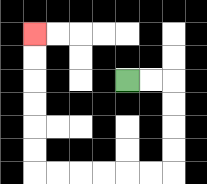{'start': '[5, 3]', 'end': '[1, 1]', 'path_directions': 'R,R,D,D,D,D,L,L,L,L,L,L,U,U,U,U,U,U', 'path_coordinates': '[[5, 3], [6, 3], [7, 3], [7, 4], [7, 5], [7, 6], [7, 7], [6, 7], [5, 7], [4, 7], [3, 7], [2, 7], [1, 7], [1, 6], [1, 5], [1, 4], [1, 3], [1, 2], [1, 1]]'}